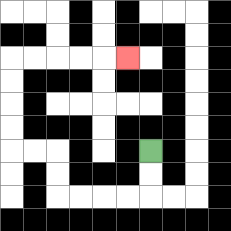{'start': '[6, 6]', 'end': '[5, 2]', 'path_directions': 'D,D,L,L,L,L,U,U,L,L,U,U,U,U,R,R,R,R,R', 'path_coordinates': '[[6, 6], [6, 7], [6, 8], [5, 8], [4, 8], [3, 8], [2, 8], [2, 7], [2, 6], [1, 6], [0, 6], [0, 5], [0, 4], [0, 3], [0, 2], [1, 2], [2, 2], [3, 2], [4, 2], [5, 2]]'}